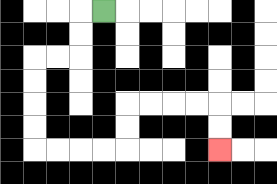{'start': '[4, 0]', 'end': '[9, 6]', 'path_directions': 'L,D,D,L,L,D,D,D,D,R,R,R,R,U,U,R,R,R,R,D,D', 'path_coordinates': '[[4, 0], [3, 0], [3, 1], [3, 2], [2, 2], [1, 2], [1, 3], [1, 4], [1, 5], [1, 6], [2, 6], [3, 6], [4, 6], [5, 6], [5, 5], [5, 4], [6, 4], [7, 4], [8, 4], [9, 4], [9, 5], [9, 6]]'}